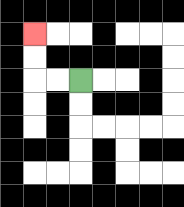{'start': '[3, 3]', 'end': '[1, 1]', 'path_directions': 'L,L,U,U', 'path_coordinates': '[[3, 3], [2, 3], [1, 3], [1, 2], [1, 1]]'}